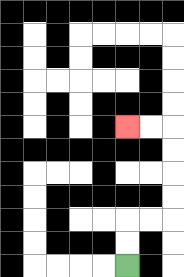{'start': '[5, 11]', 'end': '[5, 5]', 'path_directions': 'U,U,R,R,U,U,U,U,L,L', 'path_coordinates': '[[5, 11], [5, 10], [5, 9], [6, 9], [7, 9], [7, 8], [7, 7], [7, 6], [7, 5], [6, 5], [5, 5]]'}